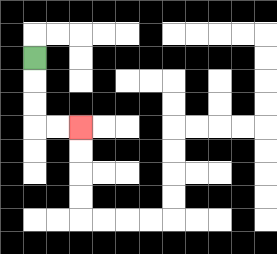{'start': '[1, 2]', 'end': '[3, 5]', 'path_directions': 'D,D,D,R,R', 'path_coordinates': '[[1, 2], [1, 3], [1, 4], [1, 5], [2, 5], [3, 5]]'}